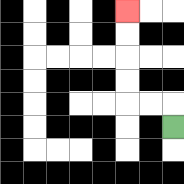{'start': '[7, 5]', 'end': '[5, 0]', 'path_directions': 'U,L,L,U,U,U,U', 'path_coordinates': '[[7, 5], [7, 4], [6, 4], [5, 4], [5, 3], [5, 2], [5, 1], [5, 0]]'}